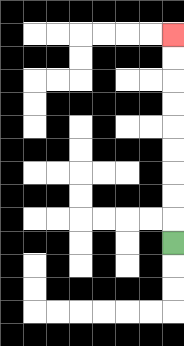{'start': '[7, 10]', 'end': '[7, 1]', 'path_directions': 'U,U,U,U,U,U,U,U,U', 'path_coordinates': '[[7, 10], [7, 9], [7, 8], [7, 7], [7, 6], [7, 5], [7, 4], [7, 3], [7, 2], [7, 1]]'}